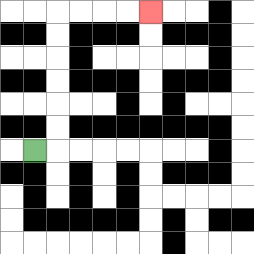{'start': '[1, 6]', 'end': '[6, 0]', 'path_directions': 'R,U,U,U,U,U,U,R,R,R,R', 'path_coordinates': '[[1, 6], [2, 6], [2, 5], [2, 4], [2, 3], [2, 2], [2, 1], [2, 0], [3, 0], [4, 0], [5, 0], [6, 0]]'}